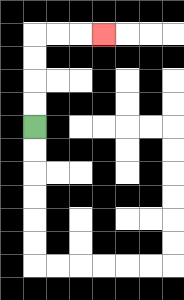{'start': '[1, 5]', 'end': '[4, 1]', 'path_directions': 'U,U,U,U,R,R,R', 'path_coordinates': '[[1, 5], [1, 4], [1, 3], [1, 2], [1, 1], [2, 1], [3, 1], [4, 1]]'}